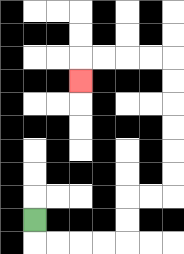{'start': '[1, 9]', 'end': '[3, 3]', 'path_directions': 'D,R,R,R,R,U,U,R,R,U,U,U,U,U,U,L,L,L,L,D', 'path_coordinates': '[[1, 9], [1, 10], [2, 10], [3, 10], [4, 10], [5, 10], [5, 9], [5, 8], [6, 8], [7, 8], [7, 7], [7, 6], [7, 5], [7, 4], [7, 3], [7, 2], [6, 2], [5, 2], [4, 2], [3, 2], [3, 3]]'}